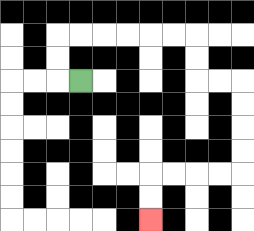{'start': '[3, 3]', 'end': '[6, 9]', 'path_directions': 'L,U,U,R,R,R,R,R,R,D,D,R,R,D,D,D,D,L,L,L,L,D,D', 'path_coordinates': '[[3, 3], [2, 3], [2, 2], [2, 1], [3, 1], [4, 1], [5, 1], [6, 1], [7, 1], [8, 1], [8, 2], [8, 3], [9, 3], [10, 3], [10, 4], [10, 5], [10, 6], [10, 7], [9, 7], [8, 7], [7, 7], [6, 7], [6, 8], [6, 9]]'}